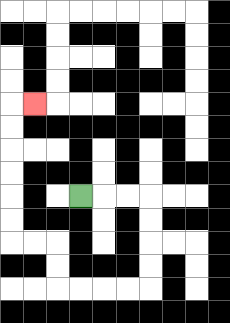{'start': '[3, 8]', 'end': '[1, 4]', 'path_directions': 'R,R,R,D,D,D,D,L,L,L,L,U,U,L,L,U,U,U,U,U,U,R', 'path_coordinates': '[[3, 8], [4, 8], [5, 8], [6, 8], [6, 9], [6, 10], [6, 11], [6, 12], [5, 12], [4, 12], [3, 12], [2, 12], [2, 11], [2, 10], [1, 10], [0, 10], [0, 9], [0, 8], [0, 7], [0, 6], [0, 5], [0, 4], [1, 4]]'}